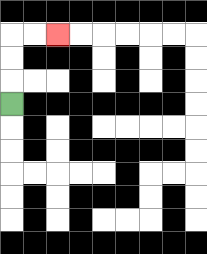{'start': '[0, 4]', 'end': '[2, 1]', 'path_directions': 'U,U,U,R,R', 'path_coordinates': '[[0, 4], [0, 3], [0, 2], [0, 1], [1, 1], [2, 1]]'}